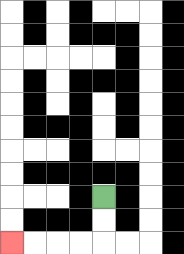{'start': '[4, 8]', 'end': '[0, 10]', 'path_directions': 'D,D,L,L,L,L', 'path_coordinates': '[[4, 8], [4, 9], [4, 10], [3, 10], [2, 10], [1, 10], [0, 10]]'}